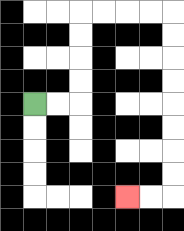{'start': '[1, 4]', 'end': '[5, 8]', 'path_directions': 'R,R,U,U,U,U,R,R,R,R,D,D,D,D,D,D,D,D,L,L', 'path_coordinates': '[[1, 4], [2, 4], [3, 4], [3, 3], [3, 2], [3, 1], [3, 0], [4, 0], [5, 0], [6, 0], [7, 0], [7, 1], [7, 2], [7, 3], [7, 4], [7, 5], [7, 6], [7, 7], [7, 8], [6, 8], [5, 8]]'}